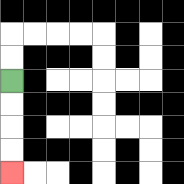{'start': '[0, 3]', 'end': '[0, 7]', 'path_directions': 'D,D,D,D', 'path_coordinates': '[[0, 3], [0, 4], [0, 5], [0, 6], [0, 7]]'}